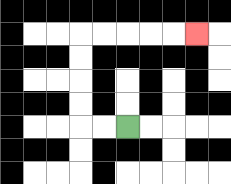{'start': '[5, 5]', 'end': '[8, 1]', 'path_directions': 'L,L,U,U,U,U,R,R,R,R,R', 'path_coordinates': '[[5, 5], [4, 5], [3, 5], [3, 4], [3, 3], [3, 2], [3, 1], [4, 1], [5, 1], [6, 1], [7, 1], [8, 1]]'}